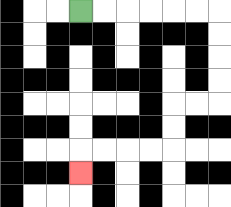{'start': '[3, 0]', 'end': '[3, 7]', 'path_directions': 'R,R,R,R,R,R,D,D,D,D,L,L,D,D,L,L,L,L,D', 'path_coordinates': '[[3, 0], [4, 0], [5, 0], [6, 0], [7, 0], [8, 0], [9, 0], [9, 1], [9, 2], [9, 3], [9, 4], [8, 4], [7, 4], [7, 5], [7, 6], [6, 6], [5, 6], [4, 6], [3, 6], [3, 7]]'}